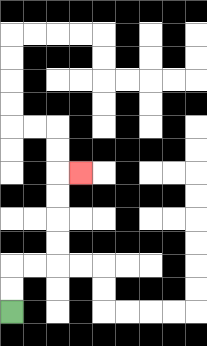{'start': '[0, 13]', 'end': '[3, 7]', 'path_directions': 'U,U,R,R,U,U,U,U,R', 'path_coordinates': '[[0, 13], [0, 12], [0, 11], [1, 11], [2, 11], [2, 10], [2, 9], [2, 8], [2, 7], [3, 7]]'}